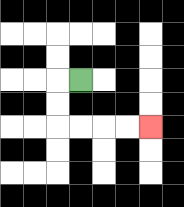{'start': '[3, 3]', 'end': '[6, 5]', 'path_directions': 'L,D,D,R,R,R,R', 'path_coordinates': '[[3, 3], [2, 3], [2, 4], [2, 5], [3, 5], [4, 5], [5, 5], [6, 5]]'}